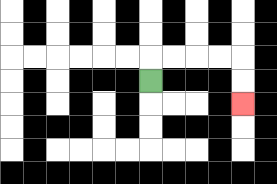{'start': '[6, 3]', 'end': '[10, 4]', 'path_directions': 'U,R,R,R,R,D,D', 'path_coordinates': '[[6, 3], [6, 2], [7, 2], [8, 2], [9, 2], [10, 2], [10, 3], [10, 4]]'}